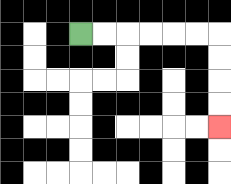{'start': '[3, 1]', 'end': '[9, 5]', 'path_directions': 'R,R,R,R,R,R,D,D,D,D', 'path_coordinates': '[[3, 1], [4, 1], [5, 1], [6, 1], [7, 1], [8, 1], [9, 1], [9, 2], [9, 3], [9, 4], [9, 5]]'}